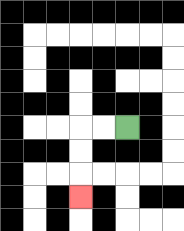{'start': '[5, 5]', 'end': '[3, 8]', 'path_directions': 'L,L,D,D,D', 'path_coordinates': '[[5, 5], [4, 5], [3, 5], [3, 6], [3, 7], [3, 8]]'}